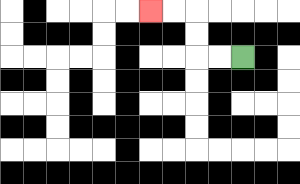{'start': '[10, 2]', 'end': '[6, 0]', 'path_directions': 'L,L,U,U,L,L', 'path_coordinates': '[[10, 2], [9, 2], [8, 2], [8, 1], [8, 0], [7, 0], [6, 0]]'}